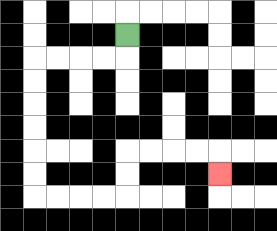{'start': '[5, 1]', 'end': '[9, 7]', 'path_directions': 'D,L,L,L,L,D,D,D,D,D,D,R,R,R,R,U,U,R,R,R,R,D', 'path_coordinates': '[[5, 1], [5, 2], [4, 2], [3, 2], [2, 2], [1, 2], [1, 3], [1, 4], [1, 5], [1, 6], [1, 7], [1, 8], [2, 8], [3, 8], [4, 8], [5, 8], [5, 7], [5, 6], [6, 6], [7, 6], [8, 6], [9, 6], [9, 7]]'}